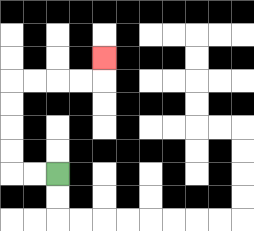{'start': '[2, 7]', 'end': '[4, 2]', 'path_directions': 'L,L,U,U,U,U,R,R,R,R,U', 'path_coordinates': '[[2, 7], [1, 7], [0, 7], [0, 6], [0, 5], [0, 4], [0, 3], [1, 3], [2, 3], [3, 3], [4, 3], [4, 2]]'}